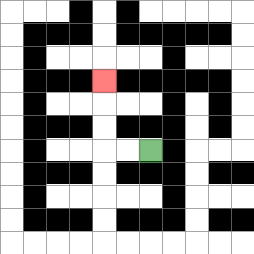{'start': '[6, 6]', 'end': '[4, 3]', 'path_directions': 'L,L,U,U,U', 'path_coordinates': '[[6, 6], [5, 6], [4, 6], [4, 5], [4, 4], [4, 3]]'}